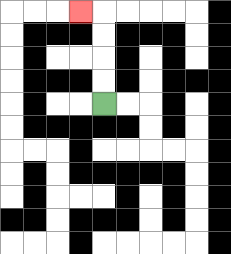{'start': '[4, 4]', 'end': '[3, 0]', 'path_directions': 'U,U,U,U,L', 'path_coordinates': '[[4, 4], [4, 3], [4, 2], [4, 1], [4, 0], [3, 0]]'}